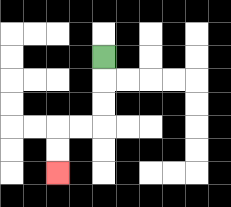{'start': '[4, 2]', 'end': '[2, 7]', 'path_directions': 'D,D,D,L,L,D,D', 'path_coordinates': '[[4, 2], [4, 3], [4, 4], [4, 5], [3, 5], [2, 5], [2, 6], [2, 7]]'}